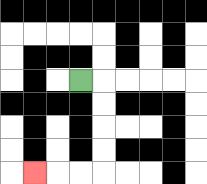{'start': '[3, 3]', 'end': '[1, 7]', 'path_directions': 'R,D,D,D,D,L,L,L', 'path_coordinates': '[[3, 3], [4, 3], [4, 4], [4, 5], [4, 6], [4, 7], [3, 7], [2, 7], [1, 7]]'}